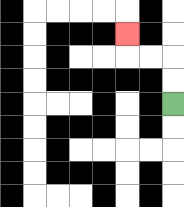{'start': '[7, 4]', 'end': '[5, 1]', 'path_directions': 'U,U,L,L,U', 'path_coordinates': '[[7, 4], [7, 3], [7, 2], [6, 2], [5, 2], [5, 1]]'}